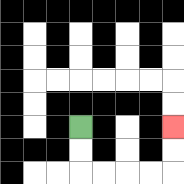{'start': '[3, 5]', 'end': '[7, 5]', 'path_directions': 'D,D,R,R,R,R,U,U', 'path_coordinates': '[[3, 5], [3, 6], [3, 7], [4, 7], [5, 7], [6, 7], [7, 7], [7, 6], [7, 5]]'}